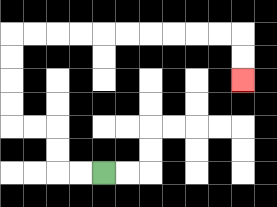{'start': '[4, 7]', 'end': '[10, 3]', 'path_directions': 'L,L,U,U,L,L,U,U,U,U,R,R,R,R,R,R,R,R,R,R,D,D', 'path_coordinates': '[[4, 7], [3, 7], [2, 7], [2, 6], [2, 5], [1, 5], [0, 5], [0, 4], [0, 3], [0, 2], [0, 1], [1, 1], [2, 1], [3, 1], [4, 1], [5, 1], [6, 1], [7, 1], [8, 1], [9, 1], [10, 1], [10, 2], [10, 3]]'}